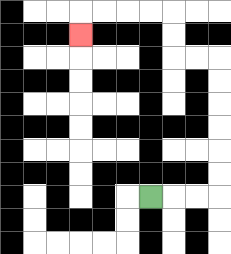{'start': '[6, 8]', 'end': '[3, 1]', 'path_directions': 'R,R,R,U,U,U,U,U,U,L,L,U,U,L,L,L,L,D', 'path_coordinates': '[[6, 8], [7, 8], [8, 8], [9, 8], [9, 7], [9, 6], [9, 5], [9, 4], [9, 3], [9, 2], [8, 2], [7, 2], [7, 1], [7, 0], [6, 0], [5, 0], [4, 0], [3, 0], [3, 1]]'}